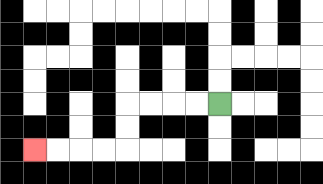{'start': '[9, 4]', 'end': '[1, 6]', 'path_directions': 'L,L,L,L,D,D,L,L,L,L', 'path_coordinates': '[[9, 4], [8, 4], [7, 4], [6, 4], [5, 4], [5, 5], [5, 6], [4, 6], [3, 6], [2, 6], [1, 6]]'}